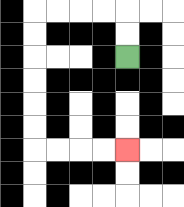{'start': '[5, 2]', 'end': '[5, 6]', 'path_directions': 'U,U,L,L,L,L,D,D,D,D,D,D,R,R,R,R', 'path_coordinates': '[[5, 2], [5, 1], [5, 0], [4, 0], [3, 0], [2, 0], [1, 0], [1, 1], [1, 2], [1, 3], [1, 4], [1, 5], [1, 6], [2, 6], [3, 6], [4, 6], [5, 6]]'}